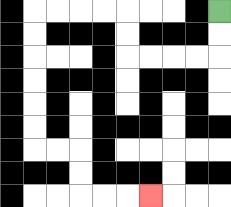{'start': '[9, 0]', 'end': '[6, 8]', 'path_directions': 'D,D,L,L,L,L,U,U,L,L,L,L,D,D,D,D,D,D,R,R,D,D,R,R,R', 'path_coordinates': '[[9, 0], [9, 1], [9, 2], [8, 2], [7, 2], [6, 2], [5, 2], [5, 1], [5, 0], [4, 0], [3, 0], [2, 0], [1, 0], [1, 1], [1, 2], [1, 3], [1, 4], [1, 5], [1, 6], [2, 6], [3, 6], [3, 7], [3, 8], [4, 8], [5, 8], [6, 8]]'}